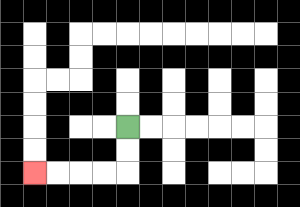{'start': '[5, 5]', 'end': '[1, 7]', 'path_directions': 'D,D,L,L,L,L', 'path_coordinates': '[[5, 5], [5, 6], [5, 7], [4, 7], [3, 7], [2, 7], [1, 7]]'}